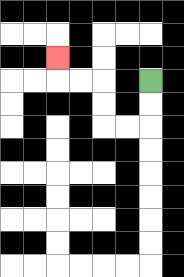{'start': '[6, 3]', 'end': '[2, 2]', 'path_directions': 'D,D,L,L,U,U,L,L,U', 'path_coordinates': '[[6, 3], [6, 4], [6, 5], [5, 5], [4, 5], [4, 4], [4, 3], [3, 3], [2, 3], [2, 2]]'}